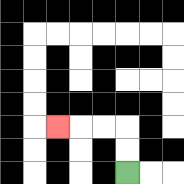{'start': '[5, 7]', 'end': '[2, 5]', 'path_directions': 'U,U,L,L,L', 'path_coordinates': '[[5, 7], [5, 6], [5, 5], [4, 5], [3, 5], [2, 5]]'}